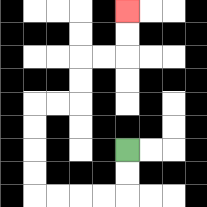{'start': '[5, 6]', 'end': '[5, 0]', 'path_directions': 'D,D,L,L,L,L,U,U,U,U,R,R,U,U,R,R,U,U', 'path_coordinates': '[[5, 6], [5, 7], [5, 8], [4, 8], [3, 8], [2, 8], [1, 8], [1, 7], [1, 6], [1, 5], [1, 4], [2, 4], [3, 4], [3, 3], [3, 2], [4, 2], [5, 2], [5, 1], [5, 0]]'}